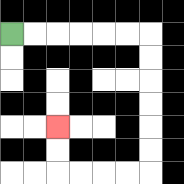{'start': '[0, 1]', 'end': '[2, 5]', 'path_directions': 'R,R,R,R,R,R,D,D,D,D,D,D,L,L,L,L,U,U', 'path_coordinates': '[[0, 1], [1, 1], [2, 1], [3, 1], [4, 1], [5, 1], [6, 1], [6, 2], [6, 3], [6, 4], [6, 5], [6, 6], [6, 7], [5, 7], [4, 7], [3, 7], [2, 7], [2, 6], [2, 5]]'}